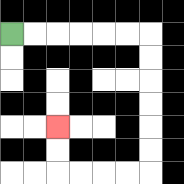{'start': '[0, 1]', 'end': '[2, 5]', 'path_directions': 'R,R,R,R,R,R,D,D,D,D,D,D,L,L,L,L,U,U', 'path_coordinates': '[[0, 1], [1, 1], [2, 1], [3, 1], [4, 1], [5, 1], [6, 1], [6, 2], [6, 3], [6, 4], [6, 5], [6, 6], [6, 7], [5, 7], [4, 7], [3, 7], [2, 7], [2, 6], [2, 5]]'}